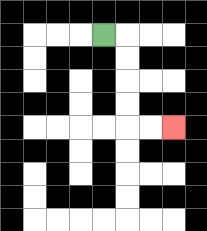{'start': '[4, 1]', 'end': '[7, 5]', 'path_directions': 'R,D,D,D,D,R,R', 'path_coordinates': '[[4, 1], [5, 1], [5, 2], [5, 3], [5, 4], [5, 5], [6, 5], [7, 5]]'}